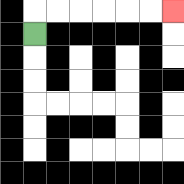{'start': '[1, 1]', 'end': '[7, 0]', 'path_directions': 'U,R,R,R,R,R,R', 'path_coordinates': '[[1, 1], [1, 0], [2, 0], [3, 0], [4, 0], [5, 0], [6, 0], [7, 0]]'}